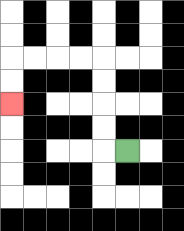{'start': '[5, 6]', 'end': '[0, 4]', 'path_directions': 'L,U,U,U,U,L,L,L,L,D,D', 'path_coordinates': '[[5, 6], [4, 6], [4, 5], [4, 4], [4, 3], [4, 2], [3, 2], [2, 2], [1, 2], [0, 2], [0, 3], [0, 4]]'}